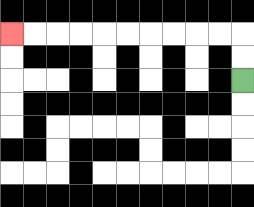{'start': '[10, 3]', 'end': '[0, 1]', 'path_directions': 'U,U,L,L,L,L,L,L,L,L,L,L', 'path_coordinates': '[[10, 3], [10, 2], [10, 1], [9, 1], [8, 1], [7, 1], [6, 1], [5, 1], [4, 1], [3, 1], [2, 1], [1, 1], [0, 1]]'}